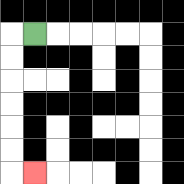{'start': '[1, 1]', 'end': '[1, 7]', 'path_directions': 'L,D,D,D,D,D,D,R', 'path_coordinates': '[[1, 1], [0, 1], [0, 2], [0, 3], [0, 4], [0, 5], [0, 6], [0, 7], [1, 7]]'}